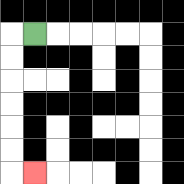{'start': '[1, 1]', 'end': '[1, 7]', 'path_directions': 'L,D,D,D,D,D,D,R', 'path_coordinates': '[[1, 1], [0, 1], [0, 2], [0, 3], [0, 4], [0, 5], [0, 6], [0, 7], [1, 7]]'}